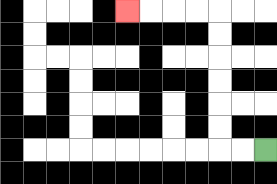{'start': '[11, 6]', 'end': '[5, 0]', 'path_directions': 'L,L,U,U,U,U,U,U,L,L,L,L', 'path_coordinates': '[[11, 6], [10, 6], [9, 6], [9, 5], [9, 4], [9, 3], [9, 2], [9, 1], [9, 0], [8, 0], [7, 0], [6, 0], [5, 0]]'}